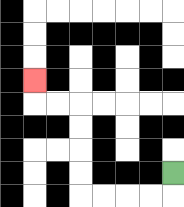{'start': '[7, 7]', 'end': '[1, 3]', 'path_directions': 'D,L,L,L,L,U,U,U,U,L,L,U', 'path_coordinates': '[[7, 7], [7, 8], [6, 8], [5, 8], [4, 8], [3, 8], [3, 7], [3, 6], [3, 5], [3, 4], [2, 4], [1, 4], [1, 3]]'}